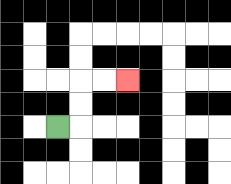{'start': '[2, 5]', 'end': '[5, 3]', 'path_directions': 'R,U,U,R,R', 'path_coordinates': '[[2, 5], [3, 5], [3, 4], [3, 3], [4, 3], [5, 3]]'}